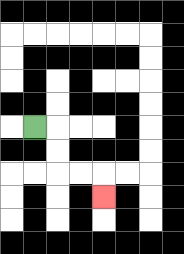{'start': '[1, 5]', 'end': '[4, 8]', 'path_directions': 'R,D,D,R,R,D', 'path_coordinates': '[[1, 5], [2, 5], [2, 6], [2, 7], [3, 7], [4, 7], [4, 8]]'}